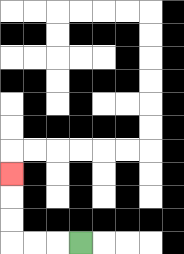{'start': '[3, 10]', 'end': '[0, 7]', 'path_directions': 'L,L,L,U,U,U', 'path_coordinates': '[[3, 10], [2, 10], [1, 10], [0, 10], [0, 9], [0, 8], [0, 7]]'}